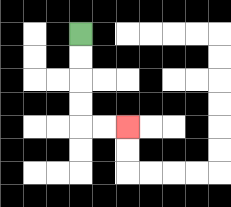{'start': '[3, 1]', 'end': '[5, 5]', 'path_directions': 'D,D,D,D,R,R', 'path_coordinates': '[[3, 1], [3, 2], [3, 3], [3, 4], [3, 5], [4, 5], [5, 5]]'}